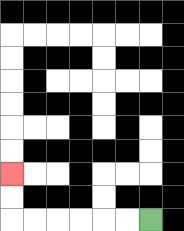{'start': '[6, 9]', 'end': '[0, 7]', 'path_directions': 'L,L,L,L,L,L,U,U', 'path_coordinates': '[[6, 9], [5, 9], [4, 9], [3, 9], [2, 9], [1, 9], [0, 9], [0, 8], [0, 7]]'}